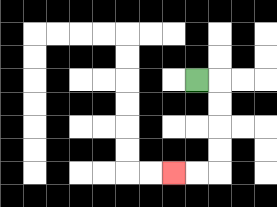{'start': '[8, 3]', 'end': '[7, 7]', 'path_directions': 'R,D,D,D,D,L,L', 'path_coordinates': '[[8, 3], [9, 3], [9, 4], [9, 5], [9, 6], [9, 7], [8, 7], [7, 7]]'}